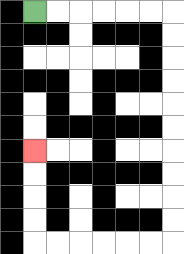{'start': '[1, 0]', 'end': '[1, 6]', 'path_directions': 'R,R,R,R,R,R,D,D,D,D,D,D,D,D,D,D,L,L,L,L,L,L,U,U,U,U', 'path_coordinates': '[[1, 0], [2, 0], [3, 0], [4, 0], [5, 0], [6, 0], [7, 0], [7, 1], [7, 2], [7, 3], [7, 4], [7, 5], [7, 6], [7, 7], [7, 8], [7, 9], [7, 10], [6, 10], [5, 10], [4, 10], [3, 10], [2, 10], [1, 10], [1, 9], [1, 8], [1, 7], [1, 6]]'}